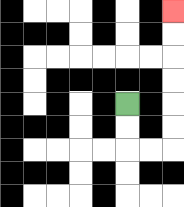{'start': '[5, 4]', 'end': '[7, 0]', 'path_directions': 'D,D,R,R,U,U,U,U,U,U', 'path_coordinates': '[[5, 4], [5, 5], [5, 6], [6, 6], [7, 6], [7, 5], [7, 4], [7, 3], [7, 2], [7, 1], [7, 0]]'}